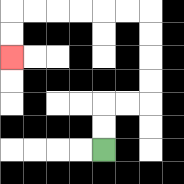{'start': '[4, 6]', 'end': '[0, 2]', 'path_directions': 'U,U,R,R,U,U,U,U,L,L,L,L,L,L,D,D', 'path_coordinates': '[[4, 6], [4, 5], [4, 4], [5, 4], [6, 4], [6, 3], [6, 2], [6, 1], [6, 0], [5, 0], [4, 0], [3, 0], [2, 0], [1, 0], [0, 0], [0, 1], [0, 2]]'}